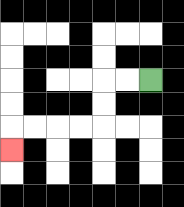{'start': '[6, 3]', 'end': '[0, 6]', 'path_directions': 'L,L,D,D,L,L,L,L,D', 'path_coordinates': '[[6, 3], [5, 3], [4, 3], [4, 4], [4, 5], [3, 5], [2, 5], [1, 5], [0, 5], [0, 6]]'}